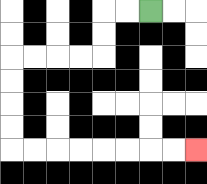{'start': '[6, 0]', 'end': '[8, 6]', 'path_directions': 'L,L,D,D,L,L,L,L,D,D,D,D,R,R,R,R,R,R,R,R', 'path_coordinates': '[[6, 0], [5, 0], [4, 0], [4, 1], [4, 2], [3, 2], [2, 2], [1, 2], [0, 2], [0, 3], [0, 4], [0, 5], [0, 6], [1, 6], [2, 6], [3, 6], [4, 6], [5, 6], [6, 6], [7, 6], [8, 6]]'}